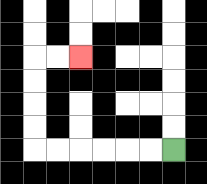{'start': '[7, 6]', 'end': '[3, 2]', 'path_directions': 'L,L,L,L,L,L,U,U,U,U,R,R', 'path_coordinates': '[[7, 6], [6, 6], [5, 6], [4, 6], [3, 6], [2, 6], [1, 6], [1, 5], [1, 4], [1, 3], [1, 2], [2, 2], [3, 2]]'}